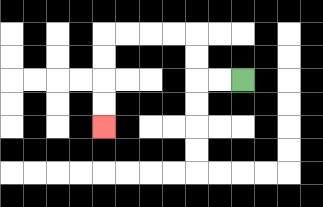{'start': '[10, 3]', 'end': '[4, 5]', 'path_directions': 'L,L,U,U,L,L,L,L,D,D,D,D', 'path_coordinates': '[[10, 3], [9, 3], [8, 3], [8, 2], [8, 1], [7, 1], [6, 1], [5, 1], [4, 1], [4, 2], [4, 3], [4, 4], [4, 5]]'}